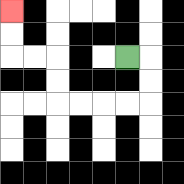{'start': '[5, 2]', 'end': '[0, 0]', 'path_directions': 'R,D,D,L,L,L,L,U,U,L,L,U,U', 'path_coordinates': '[[5, 2], [6, 2], [6, 3], [6, 4], [5, 4], [4, 4], [3, 4], [2, 4], [2, 3], [2, 2], [1, 2], [0, 2], [0, 1], [0, 0]]'}